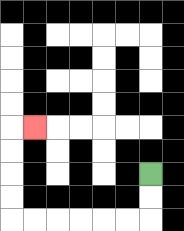{'start': '[6, 7]', 'end': '[1, 5]', 'path_directions': 'D,D,L,L,L,L,L,L,U,U,U,U,R', 'path_coordinates': '[[6, 7], [6, 8], [6, 9], [5, 9], [4, 9], [3, 9], [2, 9], [1, 9], [0, 9], [0, 8], [0, 7], [0, 6], [0, 5], [1, 5]]'}